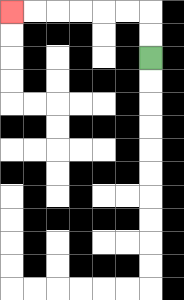{'start': '[6, 2]', 'end': '[0, 0]', 'path_directions': 'U,U,L,L,L,L,L,L', 'path_coordinates': '[[6, 2], [6, 1], [6, 0], [5, 0], [4, 0], [3, 0], [2, 0], [1, 0], [0, 0]]'}